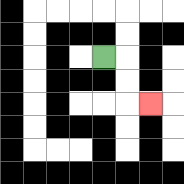{'start': '[4, 2]', 'end': '[6, 4]', 'path_directions': 'R,D,D,R', 'path_coordinates': '[[4, 2], [5, 2], [5, 3], [5, 4], [6, 4]]'}